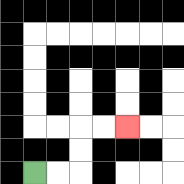{'start': '[1, 7]', 'end': '[5, 5]', 'path_directions': 'R,R,U,U,R,R', 'path_coordinates': '[[1, 7], [2, 7], [3, 7], [3, 6], [3, 5], [4, 5], [5, 5]]'}